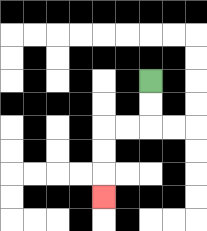{'start': '[6, 3]', 'end': '[4, 8]', 'path_directions': 'D,D,L,L,D,D,D', 'path_coordinates': '[[6, 3], [6, 4], [6, 5], [5, 5], [4, 5], [4, 6], [4, 7], [4, 8]]'}